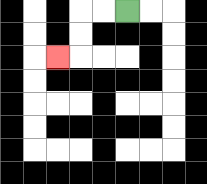{'start': '[5, 0]', 'end': '[2, 2]', 'path_directions': 'L,L,D,D,L', 'path_coordinates': '[[5, 0], [4, 0], [3, 0], [3, 1], [3, 2], [2, 2]]'}